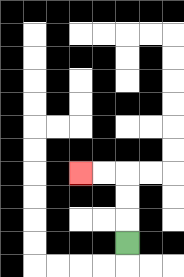{'start': '[5, 10]', 'end': '[3, 7]', 'path_directions': 'U,U,U,L,L', 'path_coordinates': '[[5, 10], [5, 9], [5, 8], [5, 7], [4, 7], [3, 7]]'}